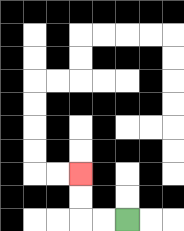{'start': '[5, 9]', 'end': '[3, 7]', 'path_directions': 'L,L,U,U', 'path_coordinates': '[[5, 9], [4, 9], [3, 9], [3, 8], [3, 7]]'}